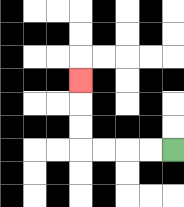{'start': '[7, 6]', 'end': '[3, 3]', 'path_directions': 'L,L,L,L,U,U,U', 'path_coordinates': '[[7, 6], [6, 6], [5, 6], [4, 6], [3, 6], [3, 5], [3, 4], [3, 3]]'}